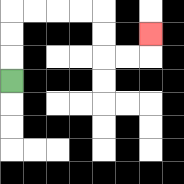{'start': '[0, 3]', 'end': '[6, 1]', 'path_directions': 'U,U,U,R,R,R,R,D,D,R,R,U', 'path_coordinates': '[[0, 3], [0, 2], [0, 1], [0, 0], [1, 0], [2, 0], [3, 0], [4, 0], [4, 1], [4, 2], [5, 2], [6, 2], [6, 1]]'}